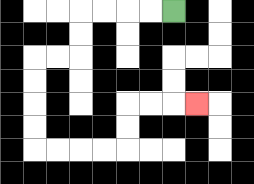{'start': '[7, 0]', 'end': '[8, 4]', 'path_directions': 'L,L,L,L,D,D,L,L,D,D,D,D,R,R,R,R,U,U,R,R,R', 'path_coordinates': '[[7, 0], [6, 0], [5, 0], [4, 0], [3, 0], [3, 1], [3, 2], [2, 2], [1, 2], [1, 3], [1, 4], [1, 5], [1, 6], [2, 6], [3, 6], [4, 6], [5, 6], [5, 5], [5, 4], [6, 4], [7, 4], [8, 4]]'}